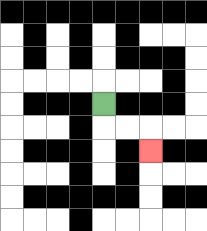{'start': '[4, 4]', 'end': '[6, 6]', 'path_directions': 'D,R,R,D', 'path_coordinates': '[[4, 4], [4, 5], [5, 5], [6, 5], [6, 6]]'}